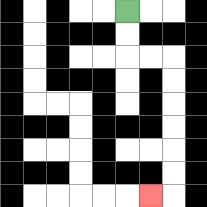{'start': '[5, 0]', 'end': '[6, 8]', 'path_directions': 'D,D,R,R,D,D,D,D,D,D,L', 'path_coordinates': '[[5, 0], [5, 1], [5, 2], [6, 2], [7, 2], [7, 3], [7, 4], [7, 5], [7, 6], [7, 7], [7, 8], [6, 8]]'}